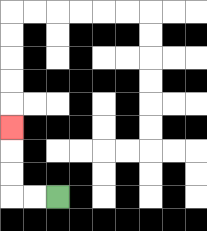{'start': '[2, 8]', 'end': '[0, 5]', 'path_directions': 'L,L,U,U,U', 'path_coordinates': '[[2, 8], [1, 8], [0, 8], [0, 7], [0, 6], [0, 5]]'}